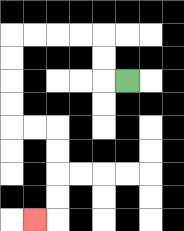{'start': '[5, 3]', 'end': '[1, 9]', 'path_directions': 'L,U,U,L,L,L,L,D,D,D,D,R,R,D,D,D,D,L', 'path_coordinates': '[[5, 3], [4, 3], [4, 2], [4, 1], [3, 1], [2, 1], [1, 1], [0, 1], [0, 2], [0, 3], [0, 4], [0, 5], [1, 5], [2, 5], [2, 6], [2, 7], [2, 8], [2, 9], [1, 9]]'}